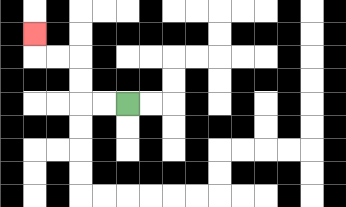{'start': '[5, 4]', 'end': '[1, 1]', 'path_directions': 'L,L,U,U,L,L,U', 'path_coordinates': '[[5, 4], [4, 4], [3, 4], [3, 3], [3, 2], [2, 2], [1, 2], [1, 1]]'}